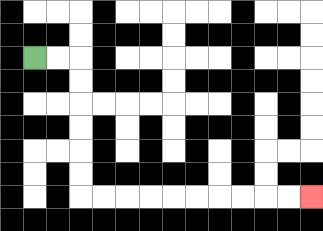{'start': '[1, 2]', 'end': '[13, 8]', 'path_directions': 'R,R,D,D,D,D,D,D,R,R,R,R,R,R,R,R,R,R', 'path_coordinates': '[[1, 2], [2, 2], [3, 2], [3, 3], [3, 4], [3, 5], [3, 6], [3, 7], [3, 8], [4, 8], [5, 8], [6, 8], [7, 8], [8, 8], [9, 8], [10, 8], [11, 8], [12, 8], [13, 8]]'}